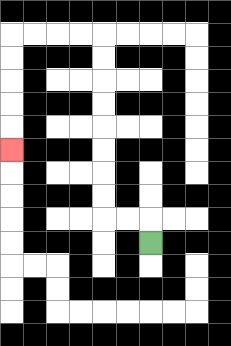{'start': '[6, 10]', 'end': '[0, 6]', 'path_directions': 'U,L,L,U,U,U,U,U,U,U,U,L,L,L,L,D,D,D,D,D', 'path_coordinates': '[[6, 10], [6, 9], [5, 9], [4, 9], [4, 8], [4, 7], [4, 6], [4, 5], [4, 4], [4, 3], [4, 2], [4, 1], [3, 1], [2, 1], [1, 1], [0, 1], [0, 2], [0, 3], [0, 4], [0, 5], [0, 6]]'}